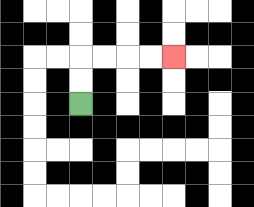{'start': '[3, 4]', 'end': '[7, 2]', 'path_directions': 'U,U,R,R,R,R', 'path_coordinates': '[[3, 4], [3, 3], [3, 2], [4, 2], [5, 2], [6, 2], [7, 2]]'}